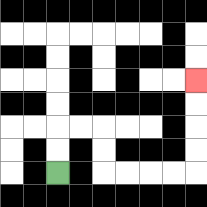{'start': '[2, 7]', 'end': '[8, 3]', 'path_directions': 'U,U,R,R,D,D,R,R,R,R,U,U,U,U', 'path_coordinates': '[[2, 7], [2, 6], [2, 5], [3, 5], [4, 5], [4, 6], [4, 7], [5, 7], [6, 7], [7, 7], [8, 7], [8, 6], [8, 5], [8, 4], [8, 3]]'}